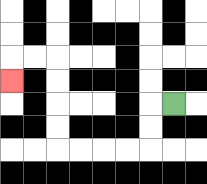{'start': '[7, 4]', 'end': '[0, 3]', 'path_directions': 'L,D,D,L,L,L,L,U,U,U,U,L,L,D', 'path_coordinates': '[[7, 4], [6, 4], [6, 5], [6, 6], [5, 6], [4, 6], [3, 6], [2, 6], [2, 5], [2, 4], [2, 3], [2, 2], [1, 2], [0, 2], [0, 3]]'}